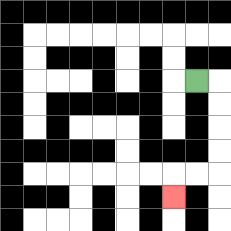{'start': '[8, 3]', 'end': '[7, 8]', 'path_directions': 'R,D,D,D,D,L,L,D', 'path_coordinates': '[[8, 3], [9, 3], [9, 4], [9, 5], [9, 6], [9, 7], [8, 7], [7, 7], [7, 8]]'}